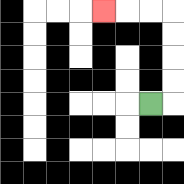{'start': '[6, 4]', 'end': '[4, 0]', 'path_directions': 'R,U,U,U,U,L,L,L', 'path_coordinates': '[[6, 4], [7, 4], [7, 3], [7, 2], [7, 1], [7, 0], [6, 0], [5, 0], [4, 0]]'}